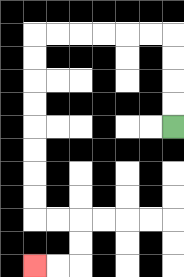{'start': '[7, 5]', 'end': '[1, 11]', 'path_directions': 'U,U,U,U,L,L,L,L,L,L,D,D,D,D,D,D,D,D,R,R,D,D,L,L', 'path_coordinates': '[[7, 5], [7, 4], [7, 3], [7, 2], [7, 1], [6, 1], [5, 1], [4, 1], [3, 1], [2, 1], [1, 1], [1, 2], [1, 3], [1, 4], [1, 5], [1, 6], [1, 7], [1, 8], [1, 9], [2, 9], [3, 9], [3, 10], [3, 11], [2, 11], [1, 11]]'}